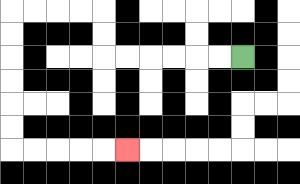{'start': '[10, 2]', 'end': '[5, 6]', 'path_directions': 'L,L,L,L,L,L,U,U,L,L,L,L,D,D,D,D,D,D,R,R,R,R,R', 'path_coordinates': '[[10, 2], [9, 2], [8, 2], [7, 2], [6, 2], [5, 2], [4, 2], [4, 1], [4, 0], [3, 0], [2, 0], [1, 0], [0, 0], [0, 1], [0, 2], [0, 3], [0, 4], [0, 5], [0, 6], [1, 6], [2, 6], [3, 6], [4, 6], [5, 6]]'}